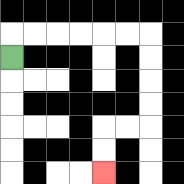{'start': '[0, 2]', 'end': '[4, 7]', 'path_directions': 'U,R,R,R,R,R,R,D,D,D,D,L,L,D,D', 'path_coordinates': '[[0, 2], [0, 1], [1, 1], [2, 1], [3, 1], [4, 1], [5, 1], [6, 1], [6, 2], [6, 3], [6, 4], [6, 5], [5, 5], [4, 5], [4, 6], [4, 7]]'}